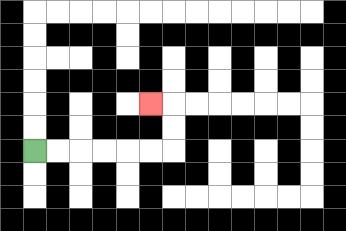{'start': '[1, 6]', 'end': '[6, 4]', 'path_directions': 'R,R,R,R,R,R,U,U,L', 'path_coordinates': '[[1, 6], [2, 6], [3, 6], [4, 6], [5, 6], [6, 6], [7, 6], [7, 5], [7, 4], [6, 4]]'}